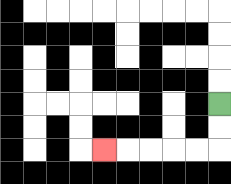{'start': '[9, 4]', 'end': '[4, 6]', 'path_directions': 'D,D,L,L,L,L,L', 'path_coordinates': '[[9, 4], [9, 5], [9, 6], [8, 6], [7, 6], [6, 6], [5, 6], [4, 6]]'}